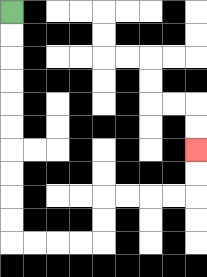{'start': '[0, 0]', 'end': '[8, 6]', 'path_directions': 'D,D,D,D,D,D,D,D,D,D,R,R,R,R,U,U,R,R,R,R,U,U', 'path_coordinates': '[[0, 0], [0, 1], [0, 2], [0, 3], [0, 4], [0, 5], [0, 6], [0, 7], [0, 8], [0, 9], [0, 10], [1, 10], [2, 10], [3, 10], [4, 10], [4, 9], [4, 8], [5, 8], [6, 8], [7, 8], [8, 8], [8, 7], [8, 6]]'}